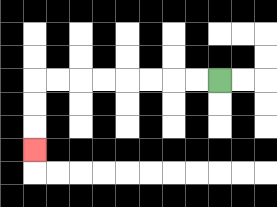{'start': '[9, 3]', 'end': '[1, 6]', 'path_directions': 'L,L,L,L,L,L,L,L,D,D,D', 'path_coordinates': '[[9, 3], [8, 3], [7, 3], [6, 3], [5, 3], [4, 3], [3, 3], [2, 3], [1, 3], [1, 4], [1, 5], [1, 6]]'}